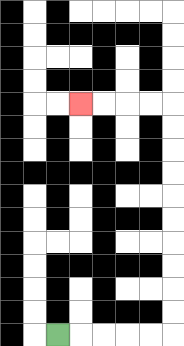{'start': '[2, 14]', 'end': '[3, 4]', 'path_directions': 'R,R,R,R,R,U,U,U,U,U,U,U,U,U,U,L,L,L,L', 'path_coordinates': '[[2, 14], [3, 14], [4, 14], [5, 14], [6, 14], [7, 14], [7, 13], [7, 12], [7, 11], [7, 10], [7, 9], [7, 8], [7, 7], [7, 6], [7, 5], [7, 4], [6, 4], [5, 4], [4, 4], [3, 4]]'}